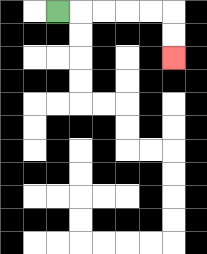{'start': '[2, 0]', 'end': '[7, 2]', 'path_directions': 'R,R,R,R,R,D,D', 'path_coordinates': '[[2, 0], [3, 0], [4, 0], [5, 0], [6, 0], [7, 0], [7, 1], [7, 2]]'}